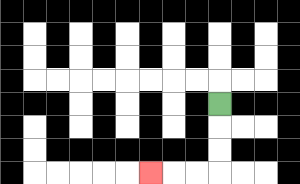{'start': '[9, 4]', 'end': '[6, 7]', 'path_directions': 'D,D,D,L,L,L', 'path_coordinates': '[[9, 4], [9, 5], [9, 6], [9, 7], [8, 7], [7, 7], [6, 7]]'}